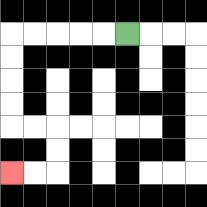{'start': '[5, 1]', 'end': '[0, 7]', 'path_directions': 'L,L,L,L,L,D,D,D,D,R,R,D,D,L,L', 'path_coordinates': '[[5, 1], [4, 1], [3, 1], [2, 1], [1, 1], [0, 1], [0, 2], [0, 3], [0, 4], [0, 5], [1, 5], [2, 5], [2, 6], [2, 7], [1, 7], [0, 7]]'}